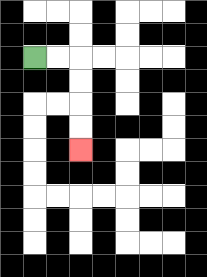{'start': '[1, 2]', 'end': '[3, 6]', 'path_directions': 'R,R,D,D,D,D', 'path_coordinates': '[[1, 2], [2, 2], [3, 2], [3, 3], [3, 4], [3, 5], [3, 6]]'}